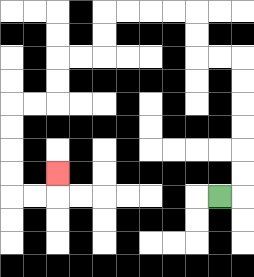{'start': '[9, 8]', 'end': '[2, 7]', 'path_directions': 'R,U,U,U,U,U,U,L,L,U,U,L,L,L,L,D,D,L,L,D,D,L,L,D,D,D,D,R,R,U', 'path_coordinates': '[[9, 8], [10, 8], [10, 7], [10, 6], [10, 5], [10, 4], [10, 3], [10, 2], [9, 2], [8, 2], [8, 1], [8, 0], [7, 0], [6, 0], [5, 0], [4, 0], [4, 1], [4, 2], [3, 2], [2, 2], [2, 3], [2, 4], [1, 4], [0, 4], [0, 5], [0, 6], [0, 7], [0, 8], [1, 8], [2, 8], [2, 7]]'}